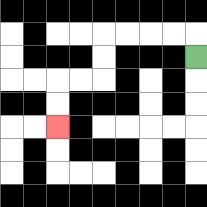{'start': '[8, 2]', 'end': '[2, 5]', 'path_directions': 'U,L,L,L,L,D,D,L,L,D,D', 'path_coordinates': '[[8, 2], [8, 1], [7, 1], [6, 1], [5, 1], [4, 1], [4, 2], [4, 3], [3, 3], [2, 3], [2, 4], [2, 5]]'}